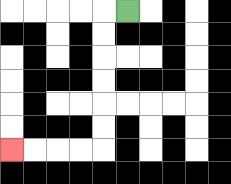{'start': '[5, 0]', 'end': '[0, 6]', 'path_directions': 'L,D,D,D,D,D,D,L,L,L,L', 'path_coordinates': '[[5, 0], [4, 0], [4, 1], [4, 2], [4, 3], [4, 4], [4, 5], [4, 6], [3, 6], [2, 6], [1, 6], [0, 6]]'}